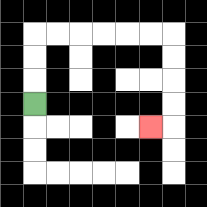{'start': '[1, 4]', 'end': '[6, 5]', 'path_directions': 'U,U,U,R,R,R,R,R,R,D,D,D,D,L', 'path_coordinates': '[[1, 4], [1, 3], [1, 2], [1, 1], [2, 1], [3, 1], [4, 1], [5, 1], [6, 1], [7, 1], [7, 2], [7, 3], [7, 4], [7, 5], [6, 5]]'}